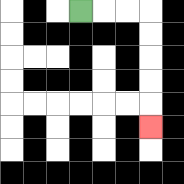{'start': '[3, 0]', 'end': '[6, 5]', 'path_directions': 'R,R,R,D,D,D,D,D', 'path_coordinates': '[[3, 0], [4, 0], [5, 0], [6, 0], [6, 1], [6, 2], [6, 3], [6, 4], [6, 5]]'}